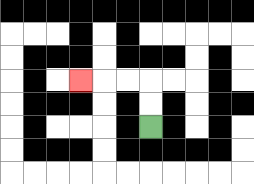{'start': '[6, 5]', 'end': '[3, 3]', 'path_directions': 'U,U,L,L,L', 'path_coordinates': '[[6, 5], [6, 4], [6, 3], [5, 3], [4, 3], [3, 3]]'}